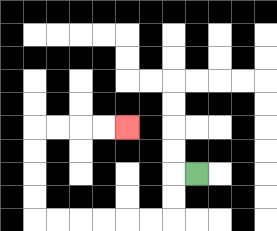{'start': '[8, 7]', 'end': '[5, 5]', 'path_directions': 'L,D,D,L,L,L,L,L,L,U,U,U,U,R,R,R,R', 'path_coordinates': '[[8, 7], [7, 7], [7, 8], [7, 9], [6, 9], [5, 9], [4, 9], [3, 9], [2, 9], [1, 9], [1, 8], [1, 7], [1, 6], [1, 5], [2, 5], [3, 5], [4, 5], [5, 5]]'}